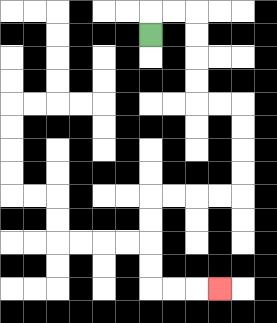{'start': '[6, 1]', 'end': '[9, 12]', 'path_directions': 'U,R,R,D,D,D,D,R,R,D,D,D,D,L,L,L,L,D,D,D,D,R,R,R', 'path_coordinates': '[[6, 1], [6, 0], [7, 0], [8, 0], [8, 1], [8, 2], [8, 3], [8, 4], [9, 4], [10, 4], [10, 5], [10, 6], [10, 7], [10, 8], [9, 8], [8, 8], [7, 8], [6, 8], [6, 9], [6, 10], [6, 11], [6, 12], [7, 12], [8, 12], [9, 12]]'}